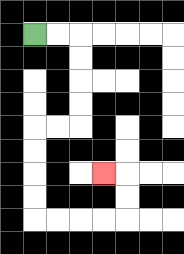{'start': '[1, 1]', 'end': '[4, 7]', 'path_directions': 'R,R,D,D,D,D,L,L,D,D,D,D,R,R,R,R,U,U,L', 'path_coordinates': '[[1, 1], [2, 1], [3, 1], [3, 2], [3, 3], [3, 4], [3, 5], [2, 5], [1, 5], [1, 6], [1, 7], [1, 8], [1, 9], [2, 9], [3, 9], [4, 9], [5, 9], [5, 8], [5, 7], [4, 7]]'}